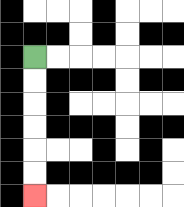{'start': '[1, 2]', 'end': '[1, 8]', 'path_directions': 'D,D,D,D,D,D', 'path_coordinates': '[[1, 2], [1, 3], [1, 4], [1, 5], [1, 6], [1, 7], [1, 8]]'}